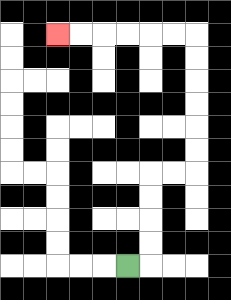{'start': '[5, 11]', 'end': '[2, 1]', 'path_directions': 'R,U,U,U,U,R,R,U,U,U,U,U,U,L,L,L,L,L,L', 'path_coordinates': '[[5, 11], [6, 11], [6, 10], [6, 9], [6, 8], [6, 7], [7, 7], [8, 7], [8, 6], [8, 5], [8, 4], [8, 3], [8, 2], [8, 1], [7, 1], [6, 1], [5, 1], [4, 1], [3, 1], [2, 1]]'}